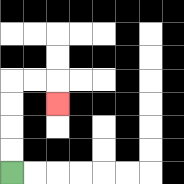{'start': '[0, 7]', 'end': '[2, 4]', 'path_directions': 'U,U,U,U,R,R,D', 'path_coordinates': '[[0, 7], [0, 6], [0, 5], [0, 4], [0, 3], [1, 3], [2, 3], [2, 4]]'}